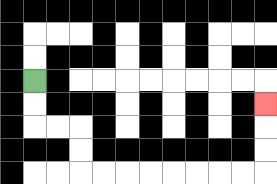{'start': '[1, 3]', 'end': '[11, 4]', 'path_directions': 'D,D,R,R,D,D,R,R,R,R,R,R,R,R,U,U,U', 'path_coordinates': '[[1, 3], [1, 4], [1, 5], [2, 5], [3, 5], [3, 6], [3, 7], [4, 7], [5, 7], [6, 7], [7, 7], [8, 7], [9, 7], [10, 7], [11, 7], [11, 6], [11, 5], [11, 4]]'}